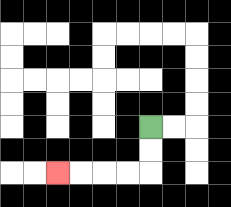{'start': '[6, 5]', 'end': '[2, 7]', 'path_directions': 'D,D,L,L,L,L', 'path_coordinates': '[[6, 5], [6, 6], [6, 7], [5, 7], [4, 7], [3, 7], [2, 7]]'}